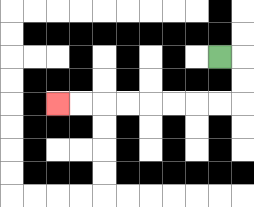{'start': '[9, 2]', 'end': '[2, 4]', 'path_directions': 'R,D,D,L,L,L,L,L,L,L,L', 'path_coordinates': '[[9, 2], [10, 2], [10, 3], [10, 4], [9, 4], [8, 4], [7, 4], [6, 4], [5, 4], [4, 4], [3, 4], [2, 4]]'}